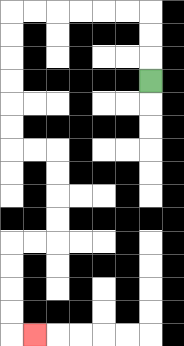{'start': '[6, 3]', 'end': '[1, 14]', 'path_directions': 'U,U,U,L,L,L,L,L,L,D,D,D,D,D,D,R,R,D,D,D,D,L,L,D,D,D,D,R', 'path_coordinates': '[[6, 3], [6, 2], [6, 1], [6, 0], [5, 0], [4, 0], [3, 0], [2, 0], [1, 0], [0, 0], [0, 1], [0, 2], [0, 3], [0, 4], [0, 5], [0, 6], [1, 6], [2, 6], [2, 7], [2, 8], [2, 9], [2, 10], [1, 10], [0, 10], [0, 11], [0, 12], [0, 13], [0, 14], [1, 14]]'}